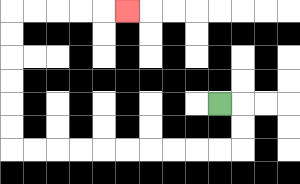{'start': '[9, 4]', 'end': '[5, 0]', 'path_directions': 'R,D,D,L,L,L,L,L,L,L,L,L,L,U,U,U,U,U,U,R,R,R,R,R', 'path_coordinates': '[[9, 4], [10, 4], [10, 5], [10, 6], [9, 6], [8, 6], [7, 6], [6, 6], [5, 6], [4, 6], [3, 6], [2, 6], [1, 6], [0, 6], [0, 5], [0, 4], [0, 3], [0, 2], [0, 1], [0, 0], [1, 0], [2, 0], [3, 0], [4, 0], [5, 0]]'}